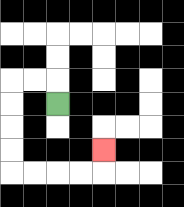{'start': '[2, 4]', 'end': '[4, 6]', 'path_directions': 'U,L,L,D,D,D,D,R,R,R,R,U', 'path_coordinates': '[[2, 4], [2, 3], [1, 3], [0, 3], [0, 4], [0, 5], [0, 6], [0, 7], [1, 7], [2, 7], [3, 7], [4, 7], [4, 6]]'}